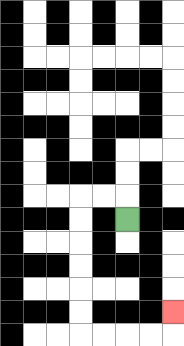{'start': '[5, 9]', 'end': '[7, 13]', 'path_directions': 'U,L,L,D,D,D,D,D,D,R,R,R,R,U', 'path_coordinates': '[[5, 9], [5, 8], [4, 8], [3, 8], [3, 9], [3, 10], [3, 11], [3, 12], [3, 13], [3, 14], [4, 14], [5, 14], [6, 14], [7, 14], [7, 13]]'}